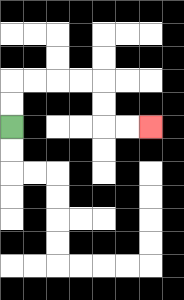{'start': '[0, 5]', 'end': '[6, 5]', 'path_directions': 'U,U,R,R,R,R,D,D,R,R', 'path_coordinates': '[[0, 5], [0, 4], [0, 3], [1, 3], [2, 3], [3, 3], [4, 3], [4, 4], [4, 5], [5, 5], [6, 5]]'}